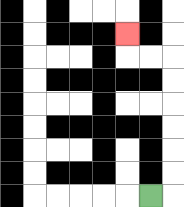{'start': '[6, 8]', 'end': '[5, 1]', 'path_directions': 'R,U,U,U,U,U,U,L,L,U', 'path_coordinates': '[[6, 8], [7, 8], [7, 7], [7, 6], [7, 5], [7, 4], [7, 3], [7, 2], [6, 2], [5, 2], [5, 1]]'}